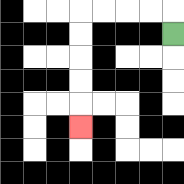{'start': '[7, 1]', 'end': '[3, 5]', 'path_directions': 'U,L,L,L,L,D,D,D,D,D', 'path_coordinates': '[[7, 1], [7, 0], [6, 0], [5, 0], [4, 0], [3, 0], [3, 1], [3, 2], [3, 3], [3, 4], [3, 5]]'}